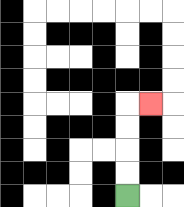{'start': '[5, 8]', 'end': '[6, 4]', 'path_directions': 'U,U,U,U,R', 'path_coordinates': '[[5, 8], [5, 7], [5, 6], [5, 5], [5, 4], [6, 4]]'}